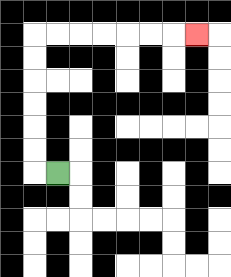{'start': '[2, 7]', 'end': '[8, 1]', 'path_directions': 'L,U,U,U,U,U,U,R,R,R,R,R,R,R', 'path_coordinates': '[[2, 7], [1, 7], [1, 6], [1, 5], [1, 4], [1, 3], [1, 2], [1, 1], [2, 1], [3, 1], [4, 1], [5, 1], [6, 1], [7, 1], [8, 1]]'}